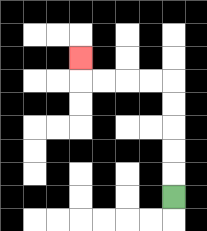{'start': '[7, 8]', 'end': '[3, 2]', 'path_directions': 'U,U,U,U,U,L,L,L,L,U', 'path_coordinates': '[[7, 8], [7, 7], [7, 6], [7, 5], [7, 4], [7, 3], [6, 3], [5, 3], [4, 3], [3, 3], [3, 2]]'}